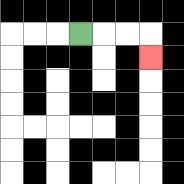{'start': '[3, 1]', 'end': '[6, 2]', 'path_directions': 'R,R,R,D', 'path_coordinates': '[[3, 1], [4, 1], [5, 1], [6, 1], [6, 2]]'}